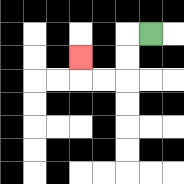{'start': '[6, 1]', 'end': '[3, 2]', 'path_directions': 'L,D,D,L,L,U', 'path_coordinates': '[[6, 1], [5, 1], [5, 2], [5, 3], [4, 3], [3, 3], [3, 2]]'}